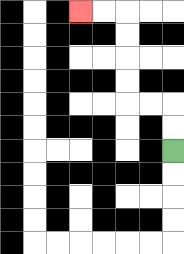{'start': '[7, 6]', 'end': '[3, 0]', 'path_directions': 'U,U,L,L,U,U,U,U,L,L', 'path_coordinates': '[[7, 6], [7, 5], [7, 4], [6, 4], [5, 4], [5, 3], [5, 2], [5, 1], [5, 0], [4, 0], [3, 0]]'}